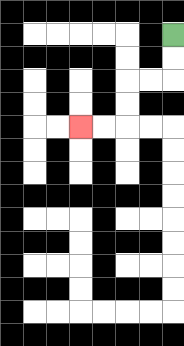{'start': '[7, 1]', 'end': '[3, 5]', 'path_directions': 'D,D,L,L,D,D,L,L', 'path_coordinates': '[[7, 1], [7, 2], [7, 3], [6, 3], [5, 3], [5, 4], [5, 5], [4, 5], [3, 5]]'}